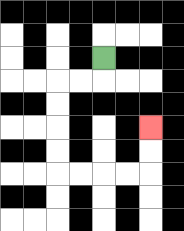{'start': '[4, 2]', 'end': '[6, 5]', 'path_directions': 'D,L,L,D,D,D,D,R,R,R,R,U,U', 'path_coordinates': '[[4, 2], [4, 3], [3, 3], [2, 3], [2, 4], [2, 5], [2, 6], [2, 7], [3, 7], [4, 7], [5, 7], [6, 7], [6, 6], [6, 5]]'}